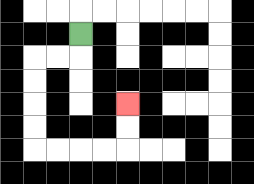{'start': '[3, 1]', 'end': '[5, 4]', 'path_directions': 'D,L,L,D,D,D,D,R,R,R,R,U,U', 'path_coordinates': '[[3, 1], [3, 2], [2, 2], [1, 2], [1, 3], [1, 4], [1, 5], [1, 6], [2, 6], [3, 6], [4, 6], [5, 6], [5, 5], [5, 4]]'}